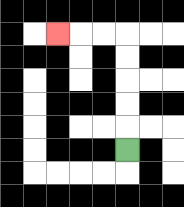{'start': '[5, 6]', 'end': '[2, 1]', 'path_directions': 'U,U,U,U,U,L,L,L', 'path_coordinates': '[[5, 6], [5, 5], [5, 4], [5, 3], [5, 2], [5, 1], [4, 1], [3, 1], [2, 1]]'}